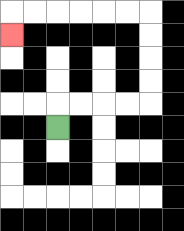{'start': '[2, 5]', 'end': '[0, 1]', 'path_directions': 'U,R,R,R,R,U,U,U,U,L,L,L,L,L,L,D', 'path_coordinates': '[[2, 5], [2, 4], [3, 4], [4, 4], [5, 4], [6, 4], [6, 3], [6, 2], [6, 1], [6, 0], [5, 0], [4, 0], [3, 0], [2, 0], [1, 0], [0, 0], [0, 1]]'}